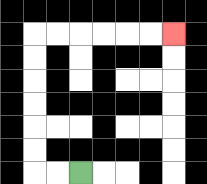{'start': '[3, 7]', 'end': '[7, 1]', 'path_directions': 'L,L,U,U,U,U,U,U,R,R,R,R,R,R', 'path_coordinates': '[[3, 7], [2, 7], [1, 7], [1, 6], [1, 5], [1, 4], [1, 3], [1, 2], [1, 1], [2, 1], [3, 1], [4, 1], [5, 1], [6, 1], [7, 1]]'}